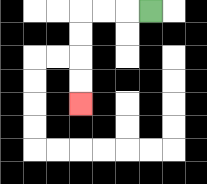{'start': '[6, 0]', 'end': '[3, 4]', 'path_directions': 'L,L,L,D,D,D,D', 'path_coordinates': '[[6, 0], [5, 0], [4, 0], [3, 0], [3, 1], [3, 2], [3, 3], [3, 4]]'}